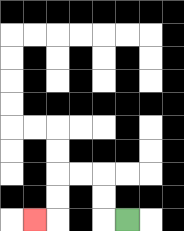{'start': '[5, 9]', 'end': '[1, 9]', 'path_directions': 'L,U,U,L,L,D,D,L', 'path_coordinates': '[[5, 9], [4, 9], [4, 8], [4, 7], [3, 7], [2, 7], [2, 8], [2, 9], [1, 9]]'}